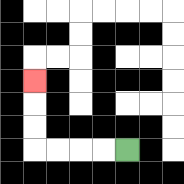{'start': '[5, 6]', 'end': '[1, 3]', 'path_directions': 'L,L,L,L,U,U,U', 'path_coordinates': '[[5, 6], [4, 6], [3, 6], [2, 6], [1, 6], [1, 5], [1, 4], [1, 3]]'}